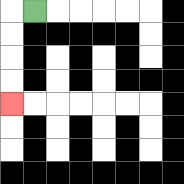{'start': '[1, 0]', 'end': '[0, 4]', 'path_directions': 'L,D,D,D,D', 'path_coordinates': '[[1, 0], [0, 0], [0, 1], [0, 2], [0, 3], [0, 4]]'}